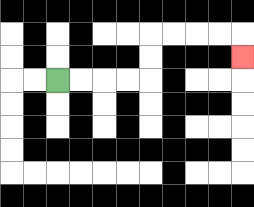{'start': '[2, 3]', 'end': '[10, 2]', 'path_directions': 'R,R,R,R,U,U,R,R,R,R,D', 'path_coordinates': '[[2, 3], [3, 3], [4, 3], [5, 3], [6, 3], [6, 2], [6, 1], [7, 1], [8, 1], [9, 1], [10, 1], [10, 2]]'}